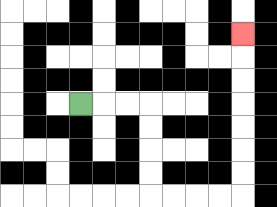{'start': '[3, 4]', 'end': '[10, 1]', 'path_directions': 'R,R,R,D,D,D,D,R,R,R,R,U,U,U,U,U,U,U', 'path_coordinates': '[[3, 4], [4, 4], [5, 4], [6, 4], [6, 5], [6, 6], [6, 7], [6, 8], [7, 8], [8, 8], [9, 8], [10, 8], [10, 7], [10, 6], [10, 5], [10, 4], [10, 3], [10, 2], [10, 1]]'}